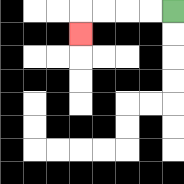{'start': '[7, 0]', 'end': '[3, 1]', 'path_directions': 'L,L,L,L,D', 'path_coordinates': '[[7, 0], [6, 0], [5, 0], [4, 0], [3, 0], [3, 1]]'}